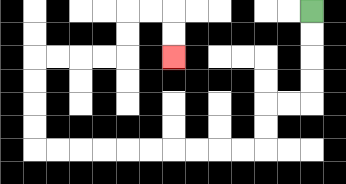{'start': '[13, 0]', 'end': '[7, 2]', 'path_directions': 'D,D,D,D,L,L,D,D,L,L,L,L,L,L,L,L,L,L,U,U,U,U,R,R,R,R,U,U,R,R,D,D', 'path_coordinates': '[[13, 0], [13, 1], [13, 2], [13, 3], [13, 4], [12, 4], [11, 4], [11, 5], [11, 6], [10, 6], [9, 6], [8, 6], [7, 6], [6, 6], [5, 6], [4, 6], [3, 6], [2, 6], [1, 6], [1, 5], [1, 4], [1, 3], [1, 2], [2, 2], [3, 2], [4, 2], [5, 2], [5, 1], [5, 0], [6, 0], [7, 0], [7, 1], [7, 2]]'}